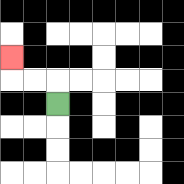{'start': '[2, 4]', 'end': '[0, 2]', 'path_directions': 'U,L,L,U', 'path_coordinates': '[[2, 4], [2, 3], [1, 3], [0, 3], [0, 2]]'}